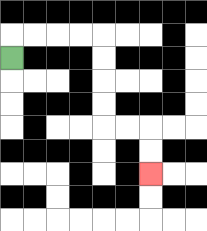{'start': '[0, 2]', 'end': '[6, 7]', 'path_directions': 'U,R,R,R,R,D,D,D,D,R,R,D,D', 'path_coordinates': '[[0, 2], [0, 1], [1, 1], [2, 1], [3, 1], [4, 1], [4, 2], [4, 3], [4, 4], [4, 5], [5, 5], [6, 5], [6, 6], [6, 7]]'}